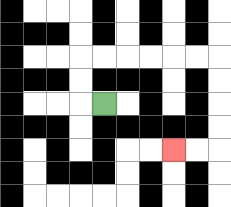{'start': '[4, 4]', 'end': '[7, 6]', 'path_directions': 'L,U,U,R,R,R,R,R,R,D,D,D,D,L,L', 'path_coordinates': '[[4, 4], [3, 4], [3, 3], [3, 2], [4, 2], [5, 2], [6, 2], [7, 2], [8, 2], [9, 2], [9, 3], [9, 4], [9, 5], [9, 6], [8, 6], [7, 6]]'}